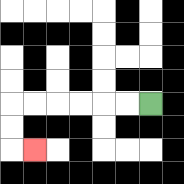{'start': '[6, 4]', 'end': '[1, 6]', 'path_directions': 'L,L,L,L,L,L,D,D,R', 'path_coordinates': '[[6, 4], [5, 4], [4, 4], [3, 4], [2, 4], [1, 4], [0, 4], [0, 5], [0, 6], [1, 6]]'}